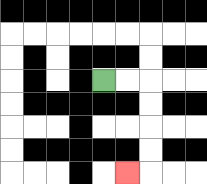{'start': '[4, 3]', 'end': '[5, 7]', 'path_directions': 'R,R,D,D,D,D,L', 'path_coordinates': '[[4, 3], [5, 3], [6, 3], [6, 4], [6, 5], [6, 6], [6, 7], [5, 7]]'}